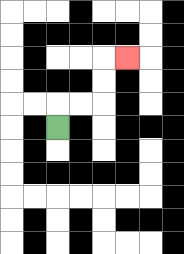{'start': '[2, 5]', 'end': '[5, 2]', 'path_directions': 'U,R,R,U,U,R', 'path_coordinates': '[[2, 5], [2, 4], [3, 4], [4, 4], [4, 3], [4, 2], [5, 2]]'}